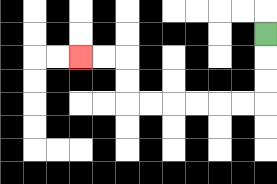{'start': '[11, 1]', 'end': '[3, 2]', 'path_directions': 'D,D,D,L,L,L,L,L,L,U,U,L,L', 'path_coordinates': '[[11, 1], [11, 2], [11, 3], [11, 4], [10, 4], [9, 4], [8, 4], [7, 4], [6, 4], [5, 4], [5, 3], [5, 2], [4, 2], [3, 2]]'}